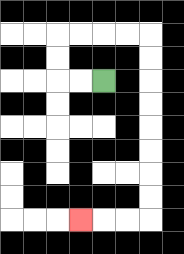{'start': '[4, 3]', 'end': '[3, 9]', 'path_directions': 'L,L,U,U,R,R,R,R,D,D,D,D,D,D,D,D,L,L,L', 'path_coordinates': '[[4, 3], [3, 3], [2, 3], [2, 2], [2, 1], [3, 1], [4, 1], [5, 1], [6, 1], [6, 2], [6, 3], [6, 4], [6, 5], [6, 6], [6, 7], [6, 8], [6, 9], [5, 9], [4, 9], [3, 9]]'}